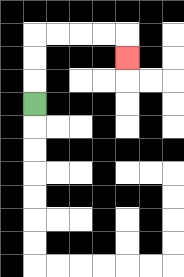{'start': '[1, 4]', 'end': '[5, 2]', 'path_directions': 'U,U,U,R,R,R,R,D', 'path_coordinates': '[[1, 4], [1, 3], [1, 2], [1, 1], [2, 1], [3, 1], [4, 1], [5, 1], [5, 2]]'}